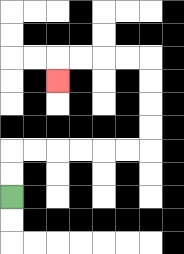{'start': '[0, 8]', 'end': '[2, 3]', 'path_directions': 'U,U,R,R,R,R,R,R,U,U,U,U,L,L,L,L,D', 'path_coordinates': '[[0, 8], [0, 7], [0, 6], [1, 6], [2, 6], [3, 6], [4, 6], [5, 6], [6, 6], [6, 5], [6, 4], [6, 3], [6, 2], [5, 2], [4, 2], [3, 2], [2, 2], [2, 3]]'}